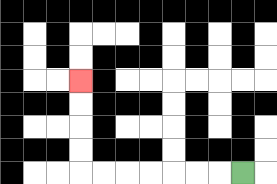{'start': '[10, 7]', 'end': '[3, 3]', 'path_directions': 'L,L,L,L,L,L,L,U,U,U,U', 'path_coordinates': '[[10, 7], [9, 7], [8, 7], [7, 7], [6, 7], [5, 7], [4, 7], [3, 7], [3, 6], [3, 5], [3, 4], [3, 3]]'}